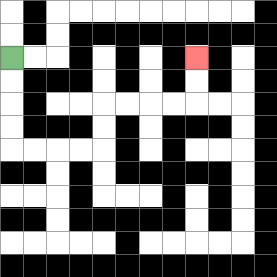{'start': '[0, 2]', 'end': '[8, 2]', 'path_directions': 'D,D,D,D,R,R,R,R,U,U,R,R,R,R,U,U', 'path_coordinates': '[[0, 2], [0, 3], [0, 4], [0, 5], [0, 6], [1, 6], [2, 6], [3, 6], [4, 6], [4, 5], [4, 4], [5, 4], [6, 4], [7, 4], [8, 4], [8, 3], [8, 2]]'}